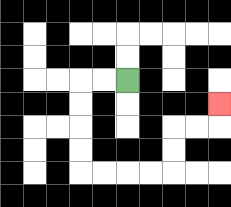{'start': '[5, 3]', 'end': '[9, 4]', 'path_directions': 'L,L,D,D,D,D,R,R,R,R,U,U,R,R,U', 'path_coordinates': '[[5, 3], [4, 3], [3, 3], [3, 4], [3, 5], [3, 6], [3, 7], [4, 7], [5, 7], [6, 7], [7, 7], [7, 6], [7, 5], [8, 5], [9, 5], [9, 4]]'}